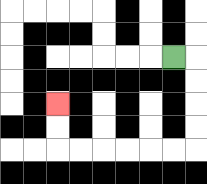{'start': '[7, 2]', 'end': '[2, 4]', 'path_directions': 'R,D,D,D,D,L,L,L,L,L,L,U,U', 'path_coordinates': '[[7, 2], [8, 2], [8, 3], [8, 4], [8, 5], [8, 6], [7, 6], [6, 6], [5, 6], [4, 6], [3, 6], [2, 6], [2, 5], [2, 4]]'}